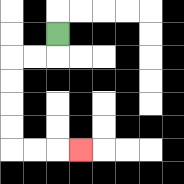{'start': '[2, 1]', 'end': '[3, 6]', 'path_directions': 'D,L,L,D,D,D,D,R,R,R', 'path_coordinates': '[[2, 1], [2, 2], [1, 2], [0, 2], [0, 3], [0, 4], [0, 5], [0, 6], [1, 6], [2, 6], [3, 6]]'}